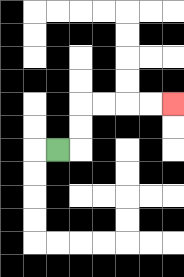{'start': '[2, 6]', 'end': '[7, 4]', 'path_directions': 'R,U,U,R,R,R,R', 'path_coordinates': '[[2, 6], [3, 6], [3, 5], [3, 4], [4, 4], [5, 4], [6, 4], [7, 4]]'}